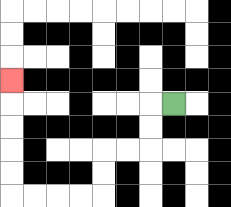{'start': '[7, 4]', 'end': '[0, 3]', 'path_directions': 'L,D,D,L,L,D,D,L,L,L,L,U,U,U,U,U', 'path_coordinates': '[[7, 4], [6, 4], [6, 5], [6, 6], [5, 6], [4, 6], [4, 7], [4, 8], [3, 8], [2, 8], [1, 8], [0, 8], [0, 7], [0, 6], [0, 5], [0, 4], [0, 3]]'}